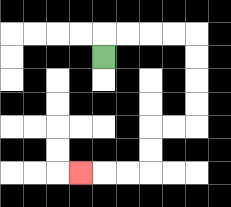{'start': '[4, 2]', 'end': '[3, 7]', 'path_directions': 'U,R,R,R,R,D,D,D,D,L,L,D,D,L,L,L', 'path_coordinates': '[[4, 2], [4, 1], [5, 1], [6, 1], [7, 1], [8, 1], [8, 2], [8, 3], [8, 4], [8, 5], [7, 5], [6, 5], [6, 6], [6, 7], [5, 7], [4, 7], [3, 7]]'}